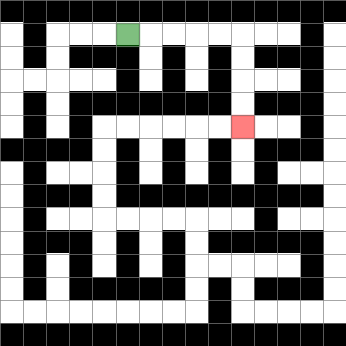{'start': '[5, 1]', 'end': '[10, 5]', 'path_directions': 'R,R,R,R,R,D,D,D,D', 'path_coordinates': '[[5, 1], [6, 1], [7, 1], [8, 1], [9, 1], [10, 1], [10, 2], [10, 3], [10, 4], [10, 5]]'}